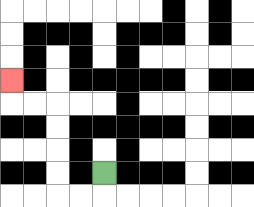{'start': '[4, 7]', 'end': '[0, 3]', 'path_directions': 'D,L,L,U,U,U,U,L,L,U', 'path_coordinates': '[[4, 7], [4, 8], [3, 8], [2, 8], [2, 7], [2, 6], [2, 5], [2, 4], [1, 4], [0, 4], [0, 3]]'}